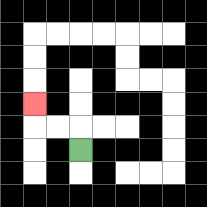{'start': '[3, 6]', 'end': '[1, 4]', 'path_directions': 'U,L,L,U', 'path_coordinates': '[[3, 6], [3, 5], [2, 5], [1, 5], [1, 4]]'}